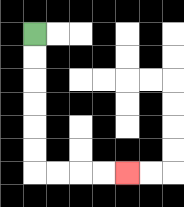{'start': '[1, 1]', 'end': '[5, 7]', 'path_directions': 'D,D,D,D,D,D,R,R,R,R', 'path_coordinates': '[[1, 1], [1, 2], [1, 3], [1, 4], [1, 5], [1, 6], [1, 7], [2, 7], [3, 7], [4, 7], [5, 7]]'}